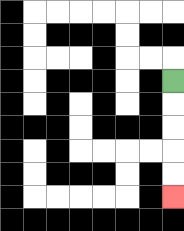{'start': '[7, 3]', 'end': '[7, 8]', 'path_directions': 'D,D,D,D,D', 'path_coordinates': '[[7, 3], [7, 4], [7, 5], [7, 6], [7, 7], [7, 8]]'}